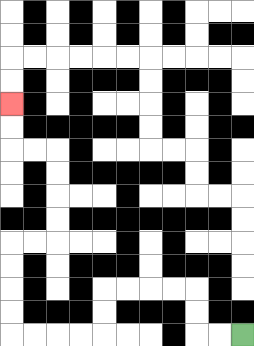{'start': '[10, 14]', 'end': '[0, 4]', 'path_directions': 'L,L,U,U,L,L,L,L,D,D,L,L,L,L,U,U,U,U,R,R,U,U,U,U,L,L,U,U', 'path_coordinates': '[[10, 14], [9, 14], [8, 14], [8, 13], [8, 12], [7, 12], [6, 12], [5, 12], [4, 12], [4, 13], [4, 14], [3, 14], [2, 14], [1, 14], [0, 14], [0, 13], [0, 12], [0, 11], [0, 10], [1, 10], [2, 10], [2, 9], [2, 8], [2, 7], [2, 6], [1, 6], [0, 6], [0, 5], [0, 4]]'}